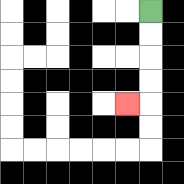{'start': '[6, 0]', 'end': '[5, 4]', 'path_directions': 'D,D,D,D,L', 'path_coordinates': '[[6, 0], [6, 1], [6, 2], [6, 3], [6, 4], [5, 4]]'}